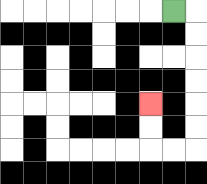{'start': '[7, 0]', 'end': '[6, 4]', 'path_directions': 'R,D,D,D,D,D,D,L,L,U,U', 'path_coordinates': '[[7, 0], [8, 0], [8, 1], [8, 2], [8, 3], [8, 4], [8, 5], [8, 6], [7, 6], [6, 6], [6, 5], [6, 4]]'}